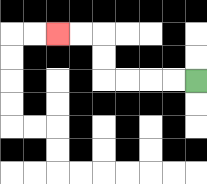{'start': '[8, 3]', 'end': '[2, 1]', 'path_directions': 'L,L,L,L,U,U,L,L', 'path_coordinates': '[[8, 3], [7, 3], [6, 3], [5, 3], [4, 3], [4, 2], [4, 1], [3, 1], [2, 1]]'}